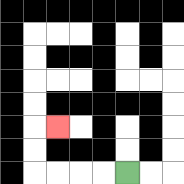{'start': '[5, 7]', 'end': '[2, 5]', 'path_directions': 'L,L,L,L,U,U,R', 'path_coordinates': '[[5, 7], [4, 7], [3, 7], [2, 7], [1, 7], [1, 6], [1, 5], [2, 5]]'}